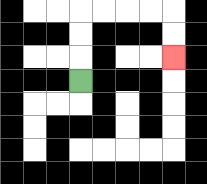{'start': '[3, 3]', 'end': '[7, 2]', 'path_directions': 'U,U,U,R,R,R,R,D,D', 'path_coordinates': '[[3, 3], [3, 2], [3, 1], [3, 0], [4, 0], [5, 0], [6, 0], [7, 0], [7, 1], [7, 2]]'}